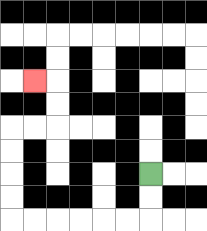{'start': '[6, 7]', 'end': '[1, 3]', 'path_directions': 'D,D,L,L,L,L,L,L,U,U,U,U,R,R,U,U,L', 'path_coordinates': '[[6, 7], [6, 8], [6, 9], [5, 9], [4, 9], [3, 9], [2, 9], [1, 9], [0, 9], [0, 8], [0, 7], [0, 6], [0, 5], [1, 5], [2, 5], [2, 4], [2, 3], [1, 3]]'}